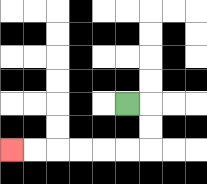{'start': '[5, 4]', 'end': '[0, 6]', 'path_directions': 'R,D,D,L,L,L,L,L,L', 'path_coordinates': '[[5, 4], [6, 4], [6, 5], [6, 6], [5, 6], [4, 6], [3, 6], [2, 6], [1, 6], [0, 6]]'}